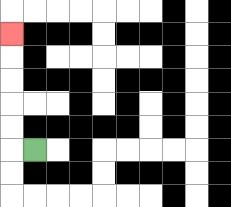{'start': '[1, 6]', 'end': '[0, 1]', 'path_directions': 'L,U,U,U,U,U', 'path_coordinates': '[[1, 6], [0, 6], [0, 5], [0, 4], [0, 3], [0, 2], [0, 1]]'}